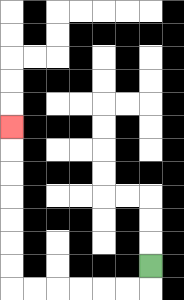{'start': '[6, 11]', 'end': '[0, 5]', 'path_directions': 'D,L,L,L,L,L,L,U,U,U,U,U,U,U', 'path_coordinates': '[[6, 11], [6, 12], [5, 12], [4, 12], [3, 12], [2, 12], [1, 12], [0, 12], [0, 11], [0, 10], [0, 9], [0, 8], [0, 7], [0, 6], [0, 5]]'}